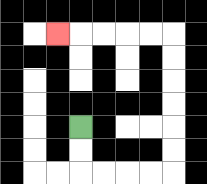{'start': '[3, 5]', 'end': '[2, 1]', 'path_directions': 'D,D,R,R,R,R,U,U,U,U,U,U,L,L,L,L,L', 'path_coordinates': '[[3, 5], [3, 6], [3, 7], [4, 7], [5, 7], [6, 7], [7, 7], [7, 6], [7, 5], [7, 4], [7, 3], [7, 2], [7, 1], [6, 1], [5, 1], [4, 1], [3, 1], [2, 1]]'}